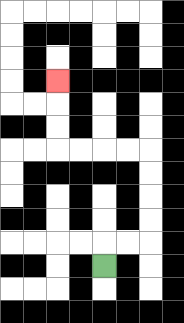{'start': '[4, 11]', 'end': '[2, 3]', 'path_directions': 'U,R,R,U,U,U,U,L,L,L,L,U,U,U', 'path_coordinates': '[[4, 11], [4, 10], [5, 10], [6, 10], [6, 9], [6, 8], [6, 7], [6, 6], [5, 6], [4, 6], [3, 6], [2, 6], [2, 5], [2, 4], [2, 3]]'}